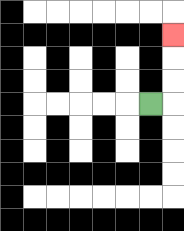{'start': '[6, 4]', 'end': '[7, 1]', 'path_directions': 'R,U,U,U', 'path_coordinates': '[[6, 4], [7, 4], [7, 3], [7, 2], [7, 1]]'}